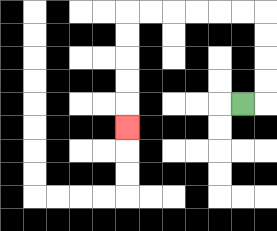{'start': '[10, 4]', 'end': '[5, 5]', 'path_directions': 'R,U,U,U,U,L,L,L,L,L,L,D,D,D,D,D', 'path_coordinates': '[[10, 4], [11, 4], [11, 3], [11, 2], [11, 1], [11, 0], [10, 0], [9, 0], [8, 0], [7, 0], [6, 0], [5, 0], [5, 1], [5, 2], [5, 3], [5, 4], [5, 5]]'}